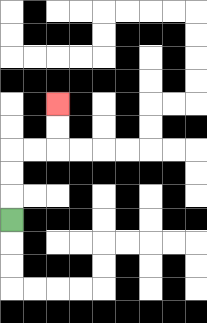{'start': '[0, 9]', 'end': '[2, 4]', 'path_directions': 'U,U,U,R,R,U,U', 'path_coordinates': '[[0, 9], [0, 8], [0, 7], [0, 6], [1, 6], [2, 6], [2, 5], [2, 4]]'}